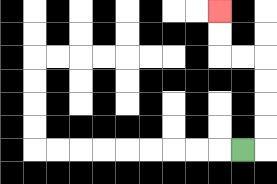{'start': '[10, 6]', 'end': '[9, 0]', 'path_directions': 'R,U,U,U,U,L,L,U,U', 'path_coordinates': '[[10, 6], [11, 6], [11, 5], [11, 4], [11, 3], [11, 2], [10, 2], [9, 2], [9, 1], [9, 0]]'}